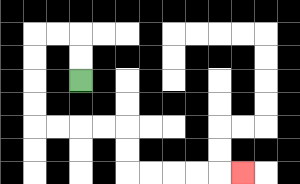{'start': '[3, 3]', 'end': '[10, 7]', 'path_directions': 'U,U,L,L,D,D,D,D,R,R,R,R,D,D,R,R,R,R,R', 'path_coordinates': '[[3, 3], [3, 2], [3, 1], [2, 1], [1, 1], [1, 2], [1, 3], [1, 4], [1, 5], [2, 5], [3, 5], [4, 5], [5, 5], [5, 6], [5, 7], [6, 7], [7, 7], [8, 7], [9, 7], [10, 7]]'}